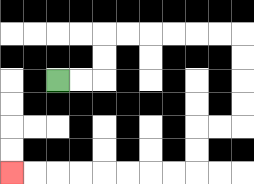{'start': '[2, 3]', 'end': '[0, 7]', 'path_directions': 'R,R,U,U,R,R,R,R,R,R,D,D,D,D,L,L,D,D,L,L,L,L,L,L,L,L', 'path_coordinates': '[[2, 3], [3, 3], [4, 3], [4, 2], [4, 1], [5, 1], [6, 1], [7, 1], [8, 1], [9, 1], [10, 1], [10, 2], [10, 3], [10, 4], [10, 5], [9, 5], [8, 5], [8, 6], [8, 7], [7, 7], [6, 7], [5, 7], [4, 7], [3, 7], [2, 7], [1, 7], [0, 7]]'}